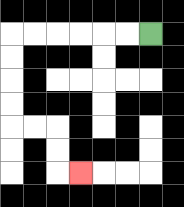{'start': '[6, 1]', 'end': '[3, 7]', 'path_directions': 'L,L,L,L,L,L,D,D,D,D,R,R,D,D,R', 'path_coordinates': '[[6, 1], [5, 1], [4, 1], [3, 1], [2, 1], [1, 1], [0, 1], [0, 2], [0, 3], [0, 4], [0, 5], [1, 5], [2, 5], [2, 6], [2, 7], [3, 7]]'}